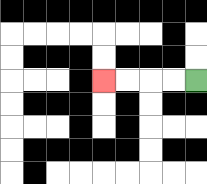{'start': '[8, 3]', 'end': '[4, 3]', 'path_directions': 'L,L,L,L', 'path_coordinates': '[[8, 3], [7, 3], [6, 3], [5, 3], [4, 3]]'}